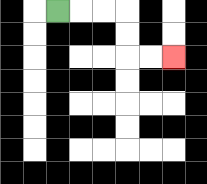{'start': '[2, 0]', 'end': '[7, 2]', 'path_directions': 'R,R,R,D,D,R,R', 'path_coordinates': '[[2, 0], [3, 0], [4, 0], [5, 0], [5, 1], [5, 2], [6, 2], [7, 2]]'}